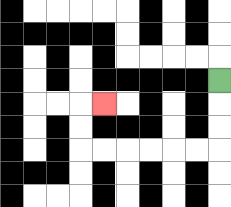{'start': '[9, 3]', 'end': '[4, 4]', 'path_directions': 'D,D,D,L,L,L,L,L,L,U,U,R', 'path_coordinates': '[[9, 3], [9, 4], [9, 5], [9, 6], [8, 6], [7, 6], [6, 6], [5, 6], [4, 6], [3, 6], [3, 5], [3, 4], [4, 4]]'}